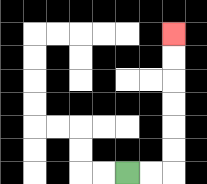{'start': '[5, 7]', 'end': '[7, 1]', 'path_directions': 'R,R,U,U,U,U,U,U', 'path_coordinates': '[[5, 7], [6, 7], [7, 7], [7, 6], [7, 5], [7, 4], [7, 3], [7, 2], [7, 1]]'}